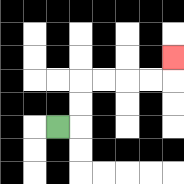{'start': '[2, 5]', 'end': '[7, 2]', 'path_directions': 'R,U,U,R,R,R,R,U', 'path_coordinates': '[[2, 5], [3, 5], [3, 4], [3, 3], [4, 3], [5, 3], [6, 3], [7, 3], [7, 2]]'}